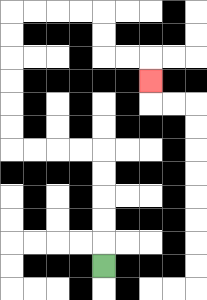{'start': '[4, 11]', 'end': '[6, 3]', 'path_directions': 'U,U,U,U,U,L,L,L,L,U,U,U,U,U,U,R,R,R,R,D,D,R,R,D', 'path_coordinates': '[[4, 11], [4, 10], [4, 9], [4, 8], [4, 7], [4, 6], [3, 6], [2, 6], [1, 6], [0, 6], [0, 5], [0, 4], [0, 3], [0, 2], [0, 1], [0, 0], [1, 0], [2, 0], [3, 0], [4, 0], [4, 1], [4, 2], [5, 2], [6, 2], [6, 3]]'}